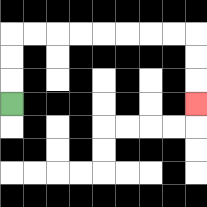{'start': '[0, 4]', 'end': '[8, 4]', 'path_directions': 'U,U,U,R,R,R,R,R,R,R,R,D,D,D', 'path_coordinates': '[[0, 4], [0, 3], [0, 2], [0, 1], [1, 1], [2, 1], [3, 1], [4, 1], [5, 1], [6, 1], [7, 1], [8, 1], [8, 2], [8, 3], [8, 4]]'}